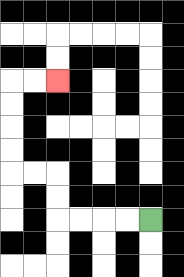{'start': '[6, 9]', 'end': '[2, 3]', 'path_directions': 'L,L,L,L,U,U,L,L,U,U,U,U,R,R', 'path_coordinates': '[[6, 9], [5, 9], [4, 9], [3, 9], [2, 9], [2, 8], [2, 7], [1, 7], [0, 7], [0, 6], [0, 5], [0, 4], [0, 3], [1, 3], [2, 3]]'}